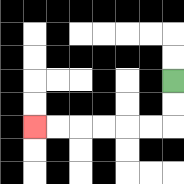{'start': '[7, 3]', 'end': '[1, 5]', 'path_directions': 'D,D,L,L,L,L,L,L', 'path_coordinates': '[[7, 3], [7, 4], [7, 5], [6, 5], [5, 5], [4, 5], [3, 5], [2, 5], [1, 5]]'}